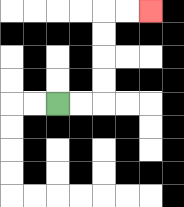{'start': '[2, 4]', 'end': '[6, 0]', 'path_directions': 'R,R,U,U,U,U,R,R', 'path_coordinates': '[[2, 4], [3, 4], [4, 4], [4, 3], [4, 2], [4, 1], [4, 0], [5, 0], [6, 0]]'}